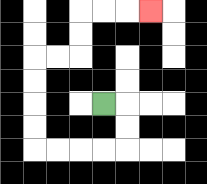{'start': '[4, 4]', 'end': '[6, 0]', 'path_directions': 'R,D,D,L,L,L,L,U,U,U,U,R,R,U,U,R,R,R', 'path_coordinates': '[[4, 4], [5, 4], [5, 5], [5, 6], [4, 6], [3, 6], [2, 6], [1, 6], [1, 5], [1, 4], [1, 3], [1, 2], [2, 2], [3, 2], [3, 1], [3, 0], [4, 0], [5, 0], [6, 0]]'}